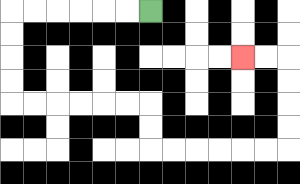{'start': '[6, 0]', 'end': '[10, 2]', 'path_directions': 'L,L,L,L,L,L,D,D,D,D,R,R,R,R,R,R,D,D,R,R,R,R,R,R,U,U,U,U,L,L', 'path_coordinates': '[[6, 0], [5, 0], [4, 0], [3, 0], [2, 0], [1, 0], [0, 0], [0, 1], [0, 2], [0, 3], [0, 4], [1, 4], [2, 4], [3, 4], [4, 4], [5, 4], [6, 4], [6, 5], [6, 6], [7, 6], [8, 6], [9, 6], [10, 6], [11, 6], [12, 6], [12, 5], [12, 4], [12, 3], [12, 2], [11, 2], [10, 2]]'}